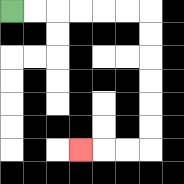{'start': '[0, 0]', 'end': '[3, 6]', 'path_directions': 'R,R,R,R,R,R,D,D,D,D,D,D,L,L,L', 'path_coordinates': '[[0, 0], [1, 0], [2, 0], [3, 0], [4, 0], [5, 0], [6, 0], [6, 1], [6, 2], [6, 3], [6, 4], [6, 5], [6, 6], [5, 6], [4, 6], [3, 6]]'}